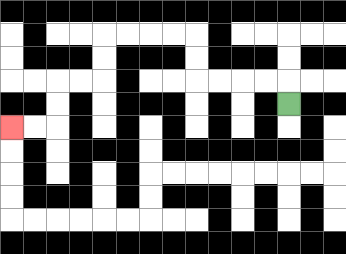{'start': '[12, 4]', 'end': '[0, 5]', 'path_directions': 'U,L,L,L,L,U,U,L,L,L,L,D,D,L,L,D,D,L,L', 'path_coordinates': '[[12, 4], [12, 3], [11, 3], [10, 3], [9, 3], [8, 3], [8, 2], [8, 1], [7, 1], [6, 1], [5, 1], [4, 1], [4, 2], [4, 3], [3, 3], [2, 3], [2, 4], [2, 5], [1, 5], [0, 5]]'}